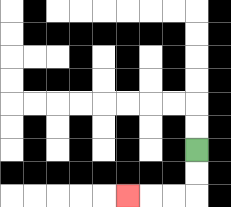{'start': '[8, 6]', 'end': '[5, 8]', 'path_directions': 'D,D,L,L,L', 'path_coordinates': '[[8, 6], [8, 7], [8, 8], [7, 8], [6, 8], [5, 8]]'}